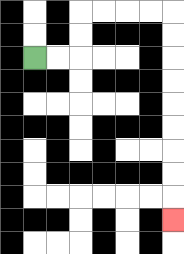{'start': '[1, 2]', 'end': '[7, 9]', 'path_directions': 'R,R,U,U,R,R,R,R,D,D,D,D,D,D,D,D,D', 'path_coordinates': '[[1, 2], [2, 2], [3, 2], [3, 1], [3, 0], [4, 0], [5, 0], [6, 0], [7, 0], [7, 1], [7, 2], [7, 3], [7, 4], [7, 5], [7, 6], [7, 7], [7, 8], [7, 9]]'}